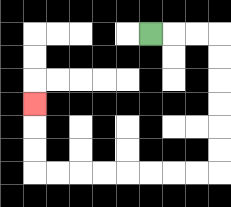{'start': '[6, 1]', 'end': '[1, 4]', 'path_directions': 'R,R,R,D,D,D,D,D,D,L,L,L,L,L,L,L,L,U,U,U', 'path_coordinates': '[[6, 1], [7, 1], [8, 1], [9, 1], [9, 2], [9, 3], [9, 4], [9, 5], [9, 6], [9, 7], [8, 7], [7, 7], [6, 7], [5, 7], [4, 7], [3, 7], [2, 7], [1, 7], [1, 6], [1, 5], [1, 4]]'}